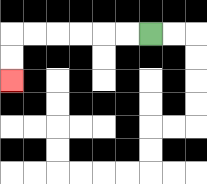{'start': '[6, 1]', 'end': '[0, 3]', 'path_directions': 'L,L,L,L,L,L,D,D', 'path_coordinates': '[[6, 1], [5, 1], [4, 1], [3, 1], [2, 1], [1, 1], [0, 1], [0, 2], [0, 3]]'}